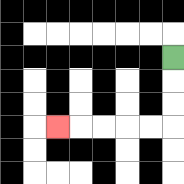{'start': '[7, 2]', 'end': '[2, 5]', 'path_directions': 'D,D,D,L,L,L,L,L', 'path_coordinates': '[[7, 2], [7, 3], [7, 4], [7, 5], [6, 5], [5, 5], [4, 5], [3, 5], [2, 5]]'}